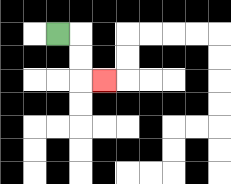{'start': '[2, 1]', 'end': '[4, 3]', 'path_directions': 'R,D,D,R', 'path_coordinates': '[[2, 1], [3, 1], [3, 2], [3, 3], [4, 3]]'}